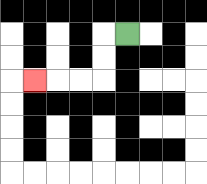{'start': '[5, 1]', 'end': '[1, 3]', 'path_directions': 'L,D,D,L,L,L', 'path_coordinates': '[[5, 1], [4, 1], [4, 2], [4, 3], [3, 3], [2, 3], [1, 3]]'}